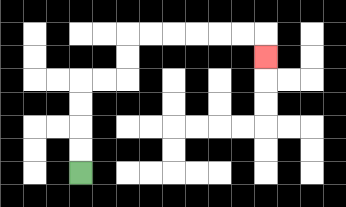{'start': '[3, 7]', 'end': '[11, 2]', 'path_directions': 'U,U,U,U,R,R,U,U,R,R,R,R,R,R,D', 'path_coordinates': '[[3, 7], [3, 6], [3, 5], [3, 4], [3, 3], [4, 3], [5, 3], [5, 2], [5, 1], [6, 1], [7, 1], [8, 1], [9, 1], [10, 1], [11, 1], [11, 2]]'}